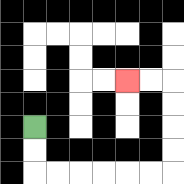{'start': '[1, 5]', 'end': '[5, 3]', 'path_directions': 'D,D,R,R,R,R,R,R,U,U,U,U,L,L', 'path_coordinates': '[[1, 5], [1, 6], [1, 7], [2, 7], [3, 7], [4, 7], [5, 7], [6, 7], [7, 7], [7, 6], [7, 5], [7, 4], [7, 3], [6, 3], [5, 3]]'}